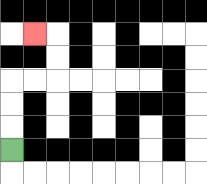{'start': '[0, 6]', 'end': '[1, 1]', 'path_directions': 'U,U,U,R,R,U,U,L', 'path_coordinates': '[[0, 6], [0, 5], [0, 4], [0, 3], [1, 3], [2, 3], [2, 2], [2, 1], [1, 1]]'}